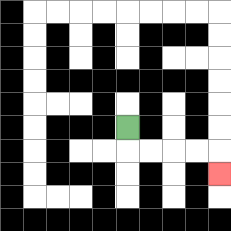{'start': '[5, 5]', 'end': '[9, 7]', 'path_directions': 'D,R,R,R,R,D', 'path_coordinates': '[[5, 5], [5, 6], [6, 6], [7, 6], [8, 6], [9, 6], [9, 7]]'}